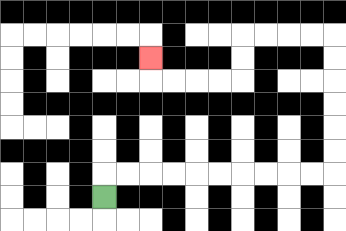{'start': '[4, 8]', 'end': '[6, 2]', 'path_directions': 'U,R,R,R,R,R,R,R,R,R,R,U,U,U,U,U,U,L,L,L,L,D,D,L,L,L,L,U', 'path_coordinates': '[[4, 8], [4, 7], [5, 7], [6, 7], [7, 7], [8, 7], [9, 7], [10, 7], [11, 7], [12, 7], [13, 7], [14, 7], [14, 6], [14, 5], [14, 4], [14, 3], [14, 2], [14, 1], [13, 1], [12, 1], [11, 1], [10, 1], [10, 2], [10, 3], [9, 3], [8, 3], [7, 3], [6, 3], [6, 2]]'}